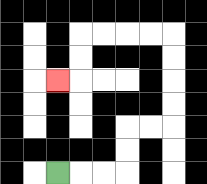{'start': '[2, 7]', 'end': '[2, 3]', 'path_directions': 'R,R,R,U,U,R,R,U,U,U,U,L,L,L,L,D,D,L', 'path_coordinates': '[[2, 7], [3, 7], [4, 7], [5, 7], [5, 6], [5, 5], [6, 5], [7, 5], [7, 4], [7, 3], [7, 2], [7, 1], [6, 1], [5, 1], [4, 1], [3, 1], [3, 2], [3, 3], [2, 3]]'}